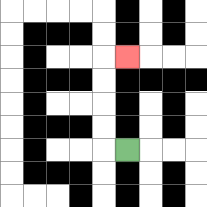{'start': '[5, 6]', 'end': '[5, 2]', 'path_directions': 'L,U,U,U,U,R', 'path_coordinates': '[[5, 6], [4, 6], [4, 5], [4, 4], [4, 3], [4, 2], [5, 2]]'}